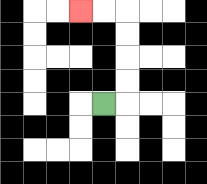{'start': '[4, 4]', 'end': '[3, 0]', 'path_directions': 'R,U,U,U,U,L,L', 'path_coordinates': '[[4, 4], [5, 4], [5, 3], [5, 2], [5, 1], [5, 0], [4, 0], [3, 0]]'}